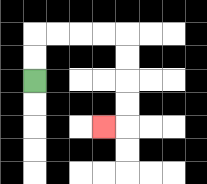{'start': '[1, 3]', 'end': '[4, 5]', 'path_directions': 'U,U,R,R,R,R,D,D,D,D,L', 'path_coordinates': '[[1, 3], [1, 2], [1, 1], [2, 1], [3, 1], [4, 1], [5, 1], [5, 2], [5, 3], [5, 4], [5, 5], [4, 5]]'}